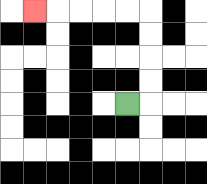{'start': '[5, 4]', 'end': '[1, 0]', 'path_directions': 'R,U,U,U,U,L,L,L,L,L', 'path_coordinates': '[[5, 4], [6, 4], [6, 3], [6, 2], [6, 1], [6, 0], [5, 0], [4, 0], [3, 0], [2, 0], [1, 0]]'}